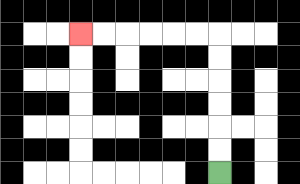{'start': '[9, 7]', 'end': '[3, 1]', 'path_directions': 'U,U,U,U,U,U,L,L,L,L,L,L', 'path_coordinates': '[[9, 7], [9, 6], [9, 5], [9, 4], [9, 3], [9, 2], [9, 1], [8, 1], [7, 1], [6, 1], [5, 1], [4, 1], [3, 1]]'}